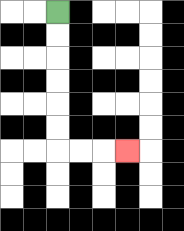{'start': '[2, 0]', 'end': '[5, 6]', 'path_directions': 'D,D,D,D,D,D,R,R,R', 'path_coordinates': '[[2, 0], [2, 1], [2, 2], [2, 3], [2, 4], [2, 5], [2, 6], [3, 6], [4, 6], [5, 6]]'}